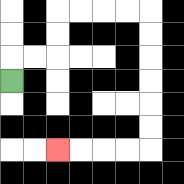{'start': '[0, 3]', 'end': '[2, 6]', 'path_directions': 'U,R,R,U,U,R,R,R,R,D,D,D,D,D,D,L,L,L,L', 'path_coordinates': '[[0, 3], [0, 2], [1, 2], [2, 2], [2, 1], [2, 0], [3, 0], [4, 0], [5, 0], [6, 0], [6, 1], [6, 2], [6, 3], [6, 4], [6, 5], [6, 6], [5, 6], [4, 6], [3, 6], [2, 6]]'}